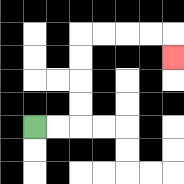{'start': '[1, 5]', 'end': '[7, 2]', 'path_directions': 'R,R,U,U,U,U,R,R,R,R,D', 'path_coordinates': '[[1, 5], [2, 5], [3, 5], [3, 4], [3, 3], [3, 2], [3, 1], [4, 1], [5, 1], [6, 1], [7, 1], [7, 2]]'}